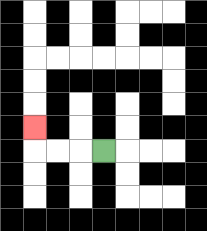{'start': '[4, 6]', 'end': '[1, 5]', 'path_directions': 'L,L,L,U', 'path_coordinates': '[[4, 6], [3, 6], [2, 6], [1, 6], [1, 5]]'}